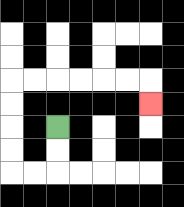{'start': '[2, 5]', 'end': '[6, 4]', 'path_directions': 'D,D,L,L,U,U,U,U,R,R,R,R,R,R,D', 'path_coordinates': '[[2, 5], [2, 6], [2, 7], [1, 7], [0, 7], [0, 6], [0, 5], [0, 4], [0, 3], [1, 3], [2, 3], [3, 3], [4, 3], [5, 3], [6, 3], [6, 4]]'}